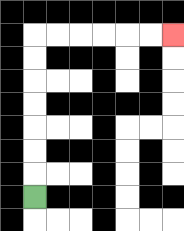{'start': '[1, 8]', 'end': '[7, 1]', 'path_directions': 'U,U,U,U,U,U,U,R,R,R,R,R,R', 'path_coordinates': '[[1, 8], [1, 7], [1, 6], [1, 5], [1, 4], [1, 3], [1, 2], [1, 1], [2, 1], [3, 1], [4, 1], [5, 1], [6, 1], [7, 1]]'}